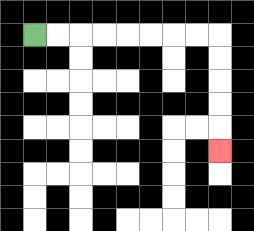{'start': '[1, 1]', 'end': '[9, 6]', 'path_directions': 'R,R,R,R,R,R,R,R,D,D,D,D,D', 'path_coordinates': '[[1, 1], [2, 1], [3, 1], [4, 1], [5, 1], [6, 1], [7, 1], [8, 1], [9, 1], [9, 2], [9, 3], [9, 4], [9, 5], [9, 6]]'}